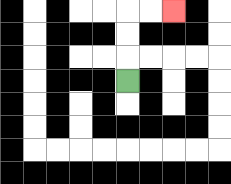{'start': '[5, 3]', 'end': '[7, 0]', 'path_directions': 'U,U,U,R,R', 'path_coordinates': '[[5, 3], [5, 2], [5, 1], [5, 0], [6, 0], [7, 0]]'}